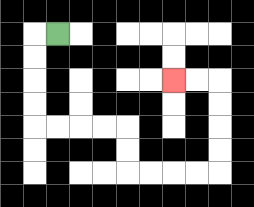{'start': '[2, 1]', 'end': '[7, 3]', 'path_directions': 'L,D,D,D,D,R,R,R,R,D,D,R,R,R,R,U,U,U,U,L,L', 'path_coordinates': '[[2, 1], [1, 1], [1, 2], [1, 3], [1, 4], [1, 5], [2, 5], [3, 5], [4, 5], [5, 5], [5, 6], [5, 7], [6, 7], [7, 7], [8, 7], [9, 7], [9, 6], [9, 5], [9, 4], [9, 3], [8, 3], [7, 3]]'}